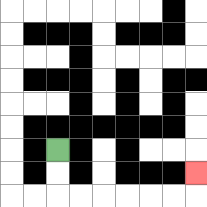{'start': '[2, 6]', 'end': '[8, 7]', 'path_directions': 'D,D,R,R,R,R,R,R,U', 'path_coordinates': '[[2, 6], [2, 7], [2, 8], [3, 8], [4, 8], [5, 8], [6, 8], [7, 8], [8, 8], [8, 7]]'}